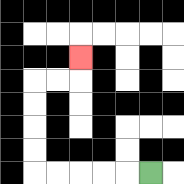{'start': '[6, 7]', 'end': '[3, 2]', 'path_directions': 'L,L,L,L,L,U,U,U,U,R,R,U', 'path_coordinates': '[[6, 7], [5, 7], [4, 7], [3, 7], [2, 7], [1, 7], [1, 6], [1, 5], [1, 4], [1, 3], [2, 3], [3, 3], [3, 2]]'}